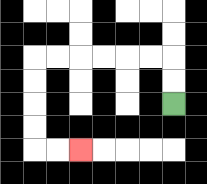{'start': '[7, 4]', 'end': '[3, 6]', 'path_directions': 'U,U,L,L,L,L,L,L,D,D,D,D,R,R', 'path_coordinates': '[[7, 4], [7, 3], [7, 2], [6, 2], [5, 2], [4, 2], [3, 2], [2, 2], [1, 2], [1, 3], [1, 4], [1, 5], [1, 6], [2, 6], [3, 6]]'}